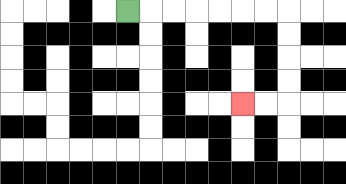{'start': '[5, 0]', 'end': '[10, 4]', 'path_directions': 'R,R,R,R,R,R,R,D,D,D,D,L,L', 'path_coordinates': '[[5, 0], [6, 0], [7, 0], [8, 0], [9, 0], [10, 0], [11, 0], [12, 0], [12, 1], [12, 2], [12, 3], [12, 4], [11, 4], [10, 4]]'}